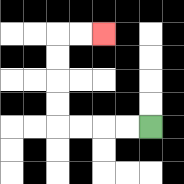{'start': '[6, 5]', 'end': '[4, 1]', 'path_directions': 'L,L,L,L,U,U,U,U,R,R', 'path_coordinates': '[[6, 5], [5, 5], [4, 5], [3, 5], [2, 5], [2, 4], [2, 3], [2, 2], [2, 1], [3, 1], [4, 1]]'}